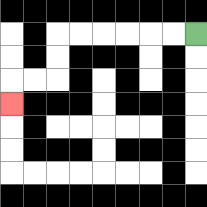{'start': '[8, 1]', 'end': '[0, 4]', 'path_directions': 'L,L,L,L,L,L,D,D,L,L,D', 'path_coordinates': '[[8, 1], [7, 1], [6, 1], [5, 1], [4, 1], [3, 1], [2, 1], [2, 2], [2, 3], [1, 3], [0, 3], [0, 4]]'}